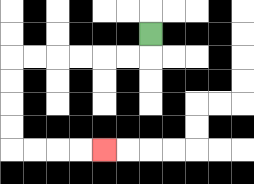{'start': '[6, 1]', 'end': '[4, 6]', 'path_directions': 'D,L,L,L,L,L,L,D,D,D,D,R,R,R,R', 'path_coordinates': '[[6, 1], [6, 2], [5, 2], [4, 2], [3, 2], [2, 2], [1, 2], [0, 2], [0, 3], [0, 4], [0, 5], [0, 6], [1, 6], [2, 6], [3, 6], [4, 6]]'}